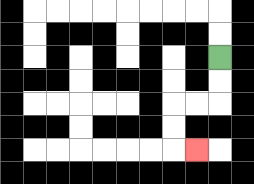{'start': '[9, 2]', 'end': '[8, 6]', 'path_directions': 'D,D,L,L,D,D,R', 'path_coordinates': '[[9, 2], [9, 3], [9, 4], [8, 4], [7, 4], [7, 5], [7, 6], [8, 6]]'}